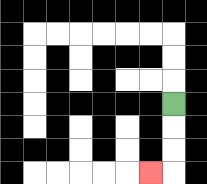{'start': '[7, 4]', 'end': '[6, 7]', 'path_directions': 'D,D,D,L', 'path_coordinates': '[[7, 4], [7, 5], [7, 6], [7, 7], [6, 7]]'}